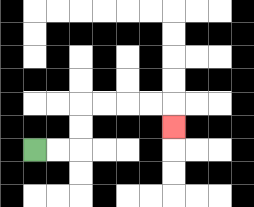{'start': '[1, 6]', 'end': '[7, 5]', 'path_directions': 'R,R,U,U,R,R,R,R,D', 'path_coordinates': '[[1, 6], [2, 6], [3, 6], [3, 5], [3, 4], [4, 4], [5, 4], [6, 4], [7, 4], [7, 5]]'}